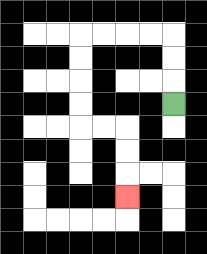{'start': '[7, 4]', 'end': '[5, 8]', 'path_directions': 'U,U,U,L,L,L,L,D,D,D,D,R,R,D,D,D', 'path_coordinates': '[[7, 4], [7, 3], [7, 2], [7, 1], [6, 1], [5, 1], [4, 1], [3, 1], [3, 2], [3, 3], [3, 4], [3, 5], [4, 5], [5, 5], [5, 6], [5, 7], [5, 8]]'}